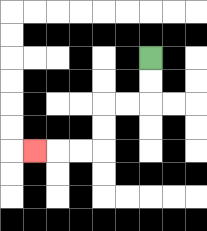{'start': '[6, 2]', 'end': '[1, 6]', 'path_directions': 'D,D,L,L,D,D,L,L,L', 'path_coordinates': '[[6, 2], [6, 3], [6, 4], [5, 4], [4, 4], [4, 5], [4, 6], [3, 6], [2, 6], [1, 6]]'}